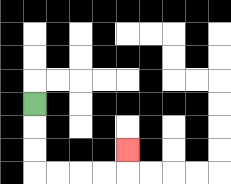{'start': '[1, 4]', 'end': '[5, 6]', 'path_directions': 'D,D,D,R,R,R,R,U', 'path_coordinates': '[[1, 4], [1, 5], [1, 6], [1, 7], [2, 7], [3, 7], [4, 7], [5, 7], [5, 6]]'}